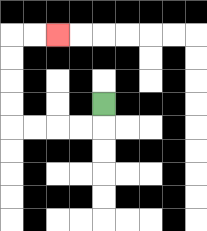{'start': '[4, 4]', 'end': '[2, 1]', 'path_directions': 'D,L,L,L,L,U,U,U,U,R,R', 'path_coordinates': '[[4, 4], [4, 5], [3, 5], [2, 5], [1, 5], [0, 5], [0, 4], [0, 3], [0, 2], [0, 1], [1, 1], [2, 1]]'}